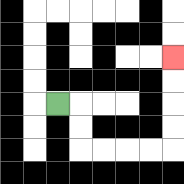{'start': '[2, 4]', 'end': '[7, 2]', 'path_directions': 'R,D,D,R,R,R,R,U,U,U,U', 'path_coordinates': '[[2, 4], [3, 4], [3, 5], [3, 6], [4, 6], [5, 6], [6, 6], [7, 6], [7, 5], [7, 4], [7, 3], [7, 2]]'}